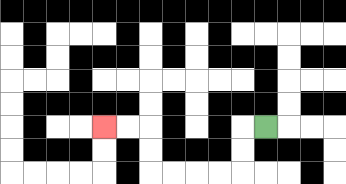{'start': '[11, 5]', 'end': '[4, 5]', 'path_directions': 'L,D,D,L,L,L,L,U,U,L,L', 'path_coordinates': '[[11, 5], [10, 5], [10, 6], [10, 7], [9, 7], [8, 7], [7, 7], [6, 7], [6, 6], [6, 5], [5, 5], [4, 5]]'}